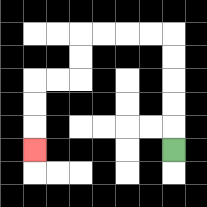{'start': '[7, 6]', 'end': '[1, 6]', 'path_directions': 'U,U,U,U,U,L,L,L,L,D,D,L,L,D,D,D', 'path_coordinates': '[[7, 6], [7, 5], [7, 4], [7, 3], [7, 2], [7, 1], [6, 1], [5, 1], [4, 1], [3, 1], [3, 2], [3, 3], [2, 3], [1, 3], [1, 4], [1, 5], [1, 6]]'}